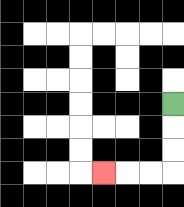{'start': '[7, 4]', 'end': '[4, 7]', 'path_directions': 'D,D,D,L,L,L', 'path_coordinates': '[[7, 4], [7, 5], [7, 6], [7, 7], [6, 7], [5, 7], [4, 7]]'}